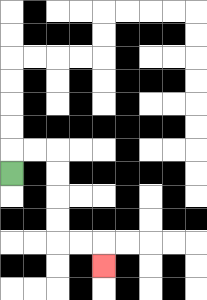{'start': '[0, 7]', 'end': '[4, 11]', 'path_directions': 'U,R,R,D,D,D,D,R,R,D', 'path_coordinates': '[[0, 7], [0, 6], [1, 6], [2, 6], [2, 7], [2, 8], [2, 9], [2, 10], [3, 10], [4, 10], [4, 11]]'}